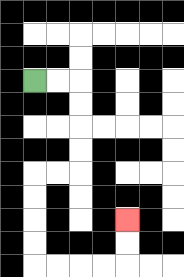{'start': '[1, 3]', 'end': '[5, 9]', 'path_directions': 'R,R,D,D,D,D,L,L,D,D,D,D,R,R,R,R,U,U', 'path_coordinates': '[[1, 3], [2, 3], [3, 3], [3, 4], [3, 5], [3, 6], [3, 7], [2, 7], [1, 7], [1, 8], [1, 9], [1, 10], [1, 11], [2, 11], [3, 11], [4, 11], [5, 11], [5, 10], [5, 9]]'}